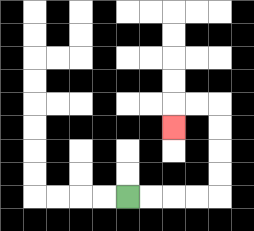{'start': '[5, 8]', 'end': '[7, 5]', 'path_directions': 'R,R,R,R,U,U,U,U,L,L,D', 'path_coordinates': '[[5, 8], [6, 8], [7, 8], [8, 8], [9, 8], [9, 7], [9, 6], [9, 5], [9, 4], [8, 4], [7, 4], [7, 5]]'}